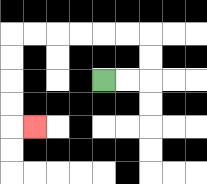{'start': '[4, 3]', 'end': '[1, 5]', 'path_directions': 'R,R,U,U,L,L,L,L,L,L,D,D,D,D,R', 'path_coordinates': '[[4, 3], [5, 3], [6, 3], [6, 2], [6, 1], [5, 1], [4, 1], [3, 1], [2, 1], [1, 1], [0, 1], [0, 2], [0, 3], [0, 4], [0, 5], [1, 5]]'}